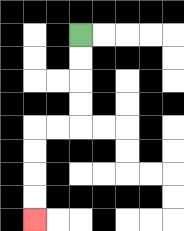{'start': '[3, 1]', 'end': '[1, 9]', 'path_directions': 'D,D,D,D,L,L,D,D,D,D', 'path_coordinates': '[[3, 1], [3, 2], [3, 3], [3, 4], [3, 5], [2, 5], [1, 5], [1, 6], [1, 7], [1, 8], [1, 9]]'}